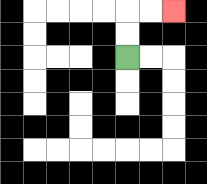{'start': '[5, 2]', 'end': '[7, 0]', 'path_directions': 'U,U,R,R', 'path_coordinates': '[[5, 2], [5, 1], [5, 0], [6, 0], [7, 0]]'}